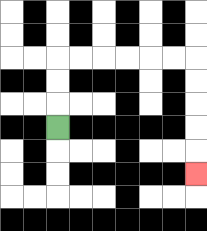{'start': '[2, 5]', 'end': '[8, 7]', 'path_directions': 'U,U,U,R,R,R,R,R,R,D,D,D,D,D', 'path_coordinates': '[[2, 5], [2, 4], [2, 3], [2, 2], [3, 2], [4, 2], [5, 2], [6, 2], [7, 2], [8, 2], [8, 3], [8, 4], [8, 5], [8, 6], [8, 7]]'}